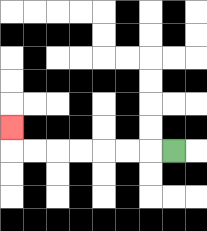{'start': '[7, 6]', 'end': '[0, 5]', 'path_directions': 'L,L,L,L,L,L,L,U', 'path_coordinates': '[[7, 6], [6, 6], [5, 6], [4, 6], [3, 6], [2, 6], [1, 6], [0, 6], [0, 5]]'}